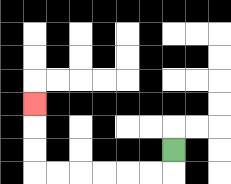{'start': '[7, 6]', 'end': '[1, 4]', 'path_directions': 'D,L,L,L,L,L,L,U,U,U', 'path_coordinates': '[[7, 6], [7, 7], [6, 7], [5, 7], [4, 7], [3, 7], [2, 7], [1, 7], [1, 6], [1, 5], [1, 4]]'}